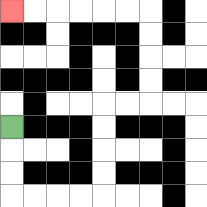{'start': '[0, 5]', 'end': '[0, 0]', 'path_directions': 'D,D,D,R,R,R,R,U,U,U,U,R,R,U,U,U,U,L,L,L,L,L,L', 'path_coordinates': '[[0, 5], [0, 6], [0, 7], [0, 8], [1, 8], [2, 8], [3, 8], [4, 8], [4, 7], [4, 6], [4, 5], [4, 4], [5, 4], [6, 4], [6, 3], [6, 2], [6, 1], [6, 0], [5, 0], [4, 0], [3, 0], [2, 0], [1, 0], [0, 0]]'}